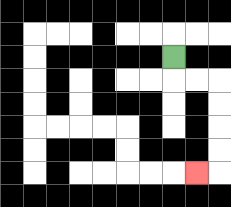{'start': '[7, 2]', 'end': '[8, 7]', 'path_directions': 'D,R,R,D,D,D,D,L', 'path_coordinates': '[[7, 2], [7, 3], [8, 3], [9, 3], [9, 4], [9, 5], [9, 6], [9, 7], [8, 7]]'}